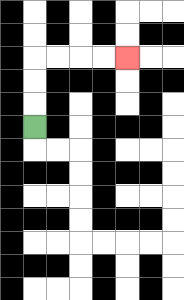{'start': '[1, 5]', 'end': '[5, 2]', 'path_directions': 'U,U,U,R,R,R,R', 'path_coordinates': '[[1, 5], [1, 4], [1, 3], [1, 2], [2, 2], [3, 2], [4, 2], [5, 2]]'}